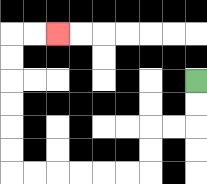{'start': '[8, 3]', 'end': '[2, 1]', 'path_directions': 'D,D,L,L,D,D,L,L,L,L,L,L,U,U,U,U,U,U,R,R', 'path_coordinates': '[[8, 3], [8, 4], [8, 5], [7, 5], [6, 5], [6, 6], [6, 7], [5, 7], [4, 7], [3, 7], [2, 7], [1, 7], [0, 7], [0, 6], [0, 5], [0, 4], [0, 3], [0, 2], [0, 1], [1, 1], [2, 1]]'}